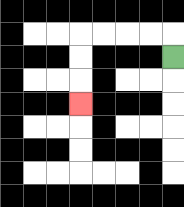{'start': '[7, 2]', 'end': '[3, 4]', 'path_directions': 'U,L,L,L,L,D,D,D', 'path_coordinates': '[[7, 2], [7, 1], [6, 1], [5, 1], [4, 1], [3, 1], [3, 2], [3, 3], [3, 4]]'}